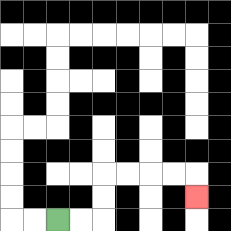{'start': '[2, 9]', 'end': '[8, 8]', 'path_directions': 'R,R,U,U,R,R,R,R,D', 'path_coordinates': '[[2, 9], [3, 9], [4, 9], [4, 8], [4, 7], [5, 7], [6, 7], [7, 7], [8, 7], [8, 8]]'}